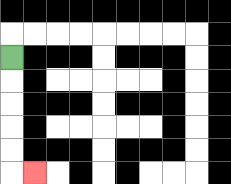{'start': '[0, 2]', 'end': '[1, 7]', 'path_directions': 'D,D,D,D,D,R', 'path_coordinates': '[[0, 2], [0, 3], [0, 4], [0, 5], [0, 6], [0, 7], [1, 7]]'}